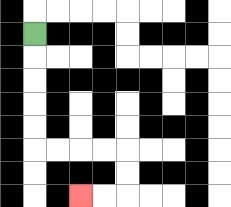{'start': '[1, 1]', 'end': '[3, 8]', 'path_directions': 'D,D,D,D,D,R,R,R,R,D,D,L,L', 'path_coordinates': '[[1, 1], [1, 2], [1, 3], [1, 4], [1, 5], [1, 6], [2, 6], [3, 6], [4, 6], [5, 6], [5, 7], [5, 8], [4, 8], [3, 8]]'}